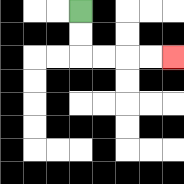{'start': '[3, 0]', 'end': '[7, 2]', 'path_directions': 'D,D,R,R,R,R', 'path_coordinates': '[[3, 0], [3, 1], [3, 2], [4, 2], [5, 2], [6, 2], [7, 2]]'}